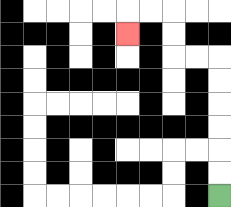{'start': '[9, 8]', 'end': '[5, 1]', 'path_directions': 'U,U,U,U,U,U,L,L,U,U,L,L,D', 'path_coordinates': '[[9, 8], [9, 7], [9, 6], [9, 5], [9, 4], [9, 3], [9, 2], [8, 2], [7, 2], [7, 1], [7, 0], [6, 0], [5, 0], [5, 1]]'}